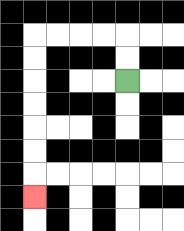{'start': '[5, 3]', 'end': '[1, 8]', 'path_directions': 'U,U,L,L,L,L,D,D,D,D,D,D,D', 'path_coordinates': '[[5, 3], [5, 2], [5, 1], [4, 1], [3, 1], [2, 1], [1, 1], [1, 2], [1, 3], [1, 4], [1, 5], [1, 6], [1, 7], [1, 8]]'}